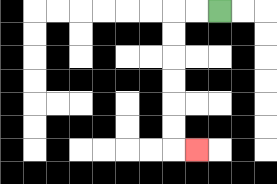{'start': '[9, 0]', 'end': '[8, 6]', 'path_directions': 'L,L,D,D,D,D,D,D,R', 'path_coordinates': '[[9, 0], [8, 0], [7, 0], [7, 1], [7, 2], [7, 3], [7, 4], [7, 5], [7, 6], [8, 6]]'}